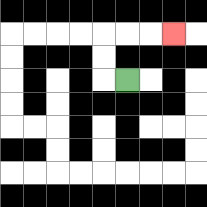{'start': '[5, 3]', 'end': '[7, 1]', 'path_directions': 'L,U,U,R,R,R', 'path_coordinates': '[[5, 3], [4, 3], [4, 2], [4, 1], [5, 1], [6, 1], [7, 1]]'}